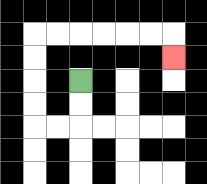{'start': '[3, 3]', 'end': '[7, 2]', 'path_directions': 'D,D,L,L,U,U,U,U,R,R,R,R,R,R,D', 'path_coordinates': '[[3, 3], [3, 4], [3, 5], [2, 5], [1, 5], [1, 4], [1, 3], [1, 2], [1, 1], [2, 1], [3, 1], [4, 1], [5, 1], [6, 1], [7, 1], [7, 2]]'}